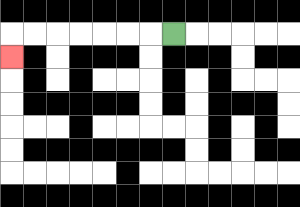{'start': '[7, 1]', 'end': '[0, 2]', 'path_directions': 'L,L,L,L,L,L,L,D', 'path_coordinates': '[[7, 1], [6, 1], [5, 1], [4, 1], [3, 1], [2, 1], [1, 1], [0, 1], [0, 2]]'}